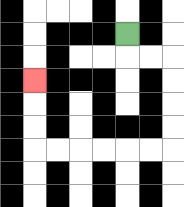{'start': '[5, 1]', 'end': '[1, 3]', 'path_directions': 'D,R,R,D,D,D,D,L,L,L,L,L,L,U,U,U', 'path_coordinates': '[[5, 1], [5, 2], [6, 2], [7, 2], [7, 3], [7, 4], [7, 5], [7, 6], [6, 6], [5, 6], [4, 6], [3, 6], [2, 6], [1, 6], [1, 5], [1, 4], [1, 3]]'}